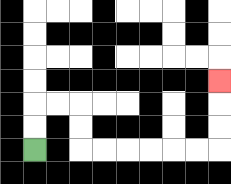{'start': '[1, 6]', 'end': '[9, 3]', 'path_directions': 'U,U,R,R,D,D,R,R,R,R,R,R,U,U,U', 'path_coordinates': '[[1, 6], [1, 5], [1, 4], [2, 4], [3, 4], [3, 5], [3, 6], [4, 6], [5, 6], [6, 6], [7, 6], [8, 6], [9, 6], [9, 5], [9, 4], [9, 3]]'}